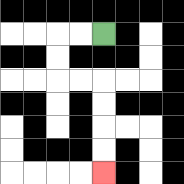{'start': '[4, 1]', 'end': '[4, 7]', 'path_directions': 'L,L,D,D,R,R,D,D,D,D', 'path_coordinates': '[[4, 1], [3, 1], [2, 1], [2, 2], [2, 3], [3, 3], [4, 3], [4, 4], [4, 5], [4, 6], [4, 7]]'}